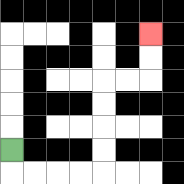{'start': '[0, 6]', 'end': '[6, 1]', 'path_directions': 'D,R,R,R,R,U,U,U,U,R,R,U,U', 'path_coordinates': '[[0, 6], [0, 7], [1, 7], [2, 7], [3, 7], [4, 7], [4, 6], [4, 5], [4, 4], [4, 3], [5, 3], [6, 3], [6, 2], [6, 1]]'}